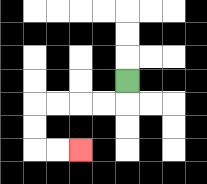{'start': '[5, 3]', 'end': '[3, 6]', 'path_directions': 'D,L,L,L,L,D,D,R,R', 'path_coordinates': '[[5, 3], [5, 4], [4, 4], [3, 4], [2, 4], [1, 4], [1, 5], [1, 6], [2, 6], [3, 6]]'}